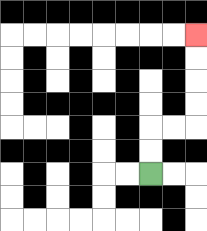{'start': '[6, 7]', 'end': '[8, 1]', 'path_directions': 'U,U,R,R,U,U,U,U', 'path_coordinates': '[[6, 7], [6, 6], [6, 5], [7, 5], [8, 5], [8, 4], [8, 3], [8, 2], [8, 1]]'}